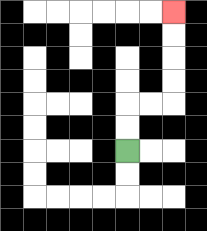{'start': '[5, 6]', 'end': '[7, 0]', 'path_directions': 'U,U,R,R,U,U,U,U', 'path_coordinates': '[[5, 6], [5, 5], [5, 4], [6, 4], [7, 4], [7, 3], [7, 2], [7, 1], [7, 0]]'}